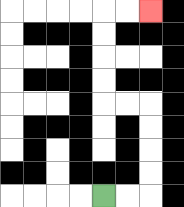{'start': '[4, 8]', 'end': '[6, 0]', 'path_directions': 'R,R,U,U,U,U,L,L,U,U,U,U,R,R', 'path_coordinates': '[[4, 8], [5, 8], [6, 8], [6, 7], [6, 6], [6, 5], [6, 4], [5, 4], [4, 4], [4, 3], [4, 2], [4, 1], [4, 0], [5, 0], [6, 0]]'}